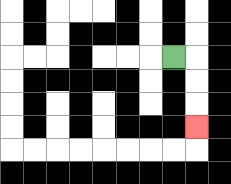{'start': '[7, 2]', 'end': '[8, 5]', 'path_directions': 'R,D,D,D', 'path_coordinates': '[[7, 2], [8, 2], [8, 3], [8, 4], [8, 5]]'}